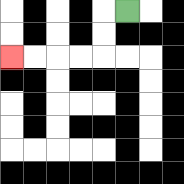{'start': '[5, 0]', 'end': '[0, 2]', 'path_directions': 'L,D,D,L,L,L,L', 'path_coordinates': '[[5, 0], [4, 0], [4, 1], [4, 2], [3, 2], [2, 2], [1, 2], [0, 2]]'}